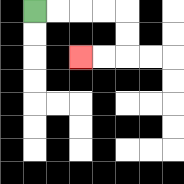{'start': '[1, 0]', 'end': '[3, 2]', 'path_directions': 'R,R,R,R,D,D,L,L', 'path_coordinates': '[[1, 0], [2, 0], [3, 0], [4, 0], [5, 0], [5, 1], [5, 2], [4, 2], [3, 2]]'}